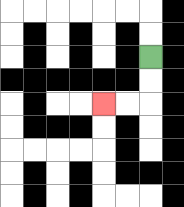{'start': '[6, 2]', 'end': '[4, 4]', 'path_directions': 'D,D,L,L', 'path_coordinates': '[[6, 2], [6, 3], [6, 4], [5, 4], [4, 4]]'}